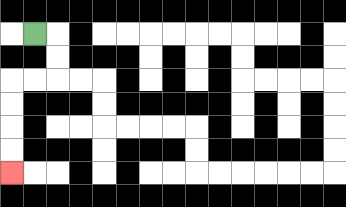{'start': '[1, 1]', 'end': '[0, 7]', 'path_directions': 'R,D,D,L,L,D,D,D,D', 'path_coordinates': '[[1, 1], [2, 1], [2, 2], [2, 3], [1, 3], [0, 3], [0, 4], [0, 5], [0, 6], [0, 7]]'}